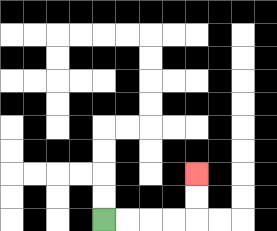{'start': '[4, 9]', 'end': '[8, 7]', 'path_directions': 'R,R,R,R,U,U', 'path_coordinates': '[[4, 9], [5, 9], [6, 9], [7, 9], [8, 9], [8, 8], [8, 7]]'}